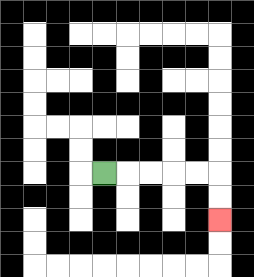{'start': '[4, 7]', 'end': '[9, 9]', 'path_directions': 'R,R,R,R,R,D,D', 'path_coordinates': '[[4, 7], [5, 7], [6, 7], [7, 7], [8, 7], [9, 7], [9, 8], [9, 9]]'}